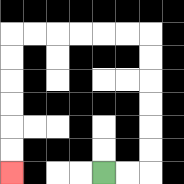{'start': '[4, 7]', 'end': '[0, 7]', 'path_directions': 'R,R,U,U,U,U,U,U,L,L,L,L,L,L,D,D,D,D,D,D', 'path_coordinates': '[[4, 7], [5, 7], [6, 7], [6, 6], [6, 5], [6, 4], [6, 3], [6, 2], [6, 1], [5, 1], [4, 1], [3, 1], [2, 1], [1, 1], [0, 1], [0, 2], [0, 3], [0, 4], [0, 5], [0, 6], [0, 7]]'}